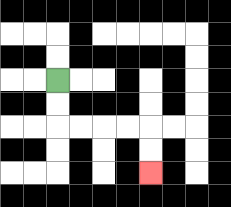{'start': '[2, 3]', 'end': '[6, 7]', 'path_directions': 'D,D,R,R,R,R,D,D', 'path_coordinates': '[[2, 3], [2, 4], [2, 5], [3, 5], [4, 5], [5, 5], [6, 5], [6, 6], [6, 7]]'}